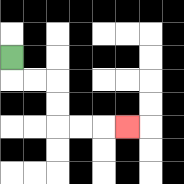{'start': '[0, 2]', 'end': '[5, 5]', 'path_directions': 'D,R,R,D,D,R,R,R', 'path_coordinates': '[[0, 2], [0, 3], [1, 3], [2, 3], [2, 4], [2, 5], [3, 5], [4, 5], [5, 5]]'}